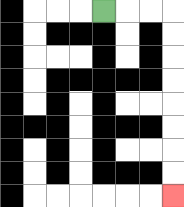{'start': '[4, 0]', 'end': '[7, 8]', 'path_directions': 'R,R,R,D,D,D,D,D,D,D,D', 'path_coordinates': '[[4, 0], [5, 0], [6, 0], [7, 0], [7, 1], [7, 2], [7, 3], [7, 4], [7, 5], [7, 6], [7, 7], [7, 8]]'}